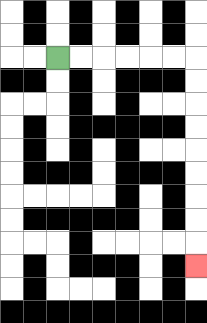{'start': '[2, 2]', 'end': '[8, 11]', 'path_directions': 'R,R,R,R,R,R,D,D,D,D,D,D,D,D,D', 'path_coordinates': '[[2, 2], [3, 2], [4, 2], [5, 2], [6, 2], [7, 2], [8, 2], [8, 3], [8, 4], [8, 5], [8, 6], [8, 7], [8, 8], [8, 9], [8, 10], [8, 11]]'}